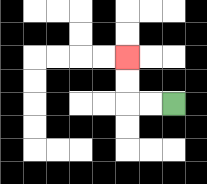{'start': '[7, 4]', 'end': '[5, 2]', 'path_directions': 'L,L,U,U', 'path_coordinates': '[[7, 4], [6, 4], [5, 4], [5, 3], [5, 2]]'}